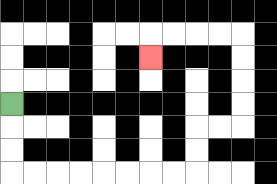{'start': '[0, 4]', 'end': '[6, 2]', 'path_directions': 'D,D,D,R,R,R,R,R,R,R,R,U,U,R,R,U,U,U,U,L,L,L,L,D', 'path_coordinates': '[[0, 4], [0, 5], [0, 6], [0, 7], [1, 7], [2, 7], [3, 7], [4, 7], [5, 7], [6, 7], [7, 7], [8, 7], [8, 6], [8, 5], [9, 5], [10, 5], [10, 4], [10, 3], [10, 2], [10, 1], [9, 1], [8, 1], [7, 1], [6, 1], [6, 2]]'}